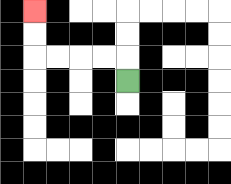{'start': '[5, 3]', 'end': '[1, 0]', 'path_directions': 'U,L,L,L,L,U,U', 'path_coordinates': '[[5, 3], [5, 2], [4, 2], [3, 2], [2, 2], [1, 2], [1, 1], [1, 0]]'}